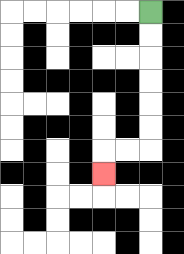{'start': '[6, 0]', 'end': '[4, 7]', 'path_directions': 'D,D,D,D,D,D,L,L,D', 'path_coordinates': '[[6, 0], [6, 1], [6, 2], [6, 3], [6, 4], [6, 5], [6, 6], [5, 6], [4, 6], [4, 7]]'}